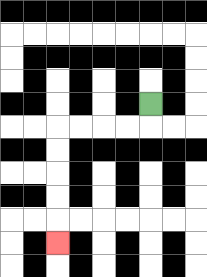{'start': '[6, 4]', 'end': '[2, 10]', 'path_directions': 'D,L,L,L,L,D,D,D,D,D', 'path_coordinates': '[[6, 4], [6, 5], [5, 5], [4, 5], [3, 5], [2, 5], [2, 6], [2, 7], [2, 8], [2, 9], [2, 10]]'}